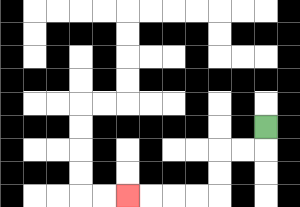{'start': '[11, 5]', 'end': '[5, 8]', 'path_directions': 'D,L,L,D,D,L,L,L,L', 'path_coordinates': '[[11, 5], [11, 6], [10, 6], [9, 6], [9, 7], [9, 8], [8, 8], [7, 8], [6, 8], [5, 8]]'}